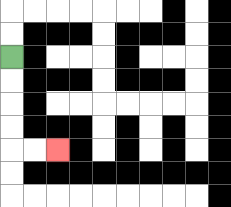{'start': '[0, 2]', 'end': '[2, 6]', 'path_directions': 'D,D,D,D,R,R', 'path_coordinates': '[[0, 2], [0, 3], [0, 4], [0, 5], [0, 6], [1, 6], [2, 6]]'}